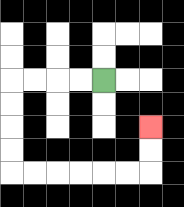{'start': '[4, 3]', 'end': '[6, 5]', 'path_directions': 'L,L,L,L,D,D,D,D,R,R,R,R,R,R,U,U', 'path_coordinates': '[[4, 3], [3, 3], [2, 3], [1, 3], [0, 3], [0, 4], [0, 5], [0, 6], [0, 7], [1, 7], [2, 7], [3, 7], [4, 7], [5, 7], [6, 7], [6, 6], [6, 5]]'}